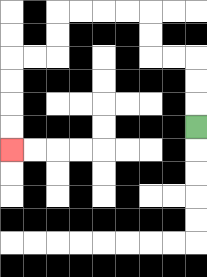{'start': '[8, 5]', 'end': '[0, 6]', 'path_directions': 'U,U,U,L,L,U,U,L,L,L,L,D,D,L,L,D,D,D,D', 'path_coordinates': '[[8, 5], [8, 4], [8, 3], [8, 2], [7, 2], [6, 2], [6, 1], [6, 0], [5, 0], [4, 0], [3, 0], [2, 0], [2, 1], [2, 2], [1, 2], [0, 2], [0, 3], [0, 4], [0, 5], [0, 6]]'}